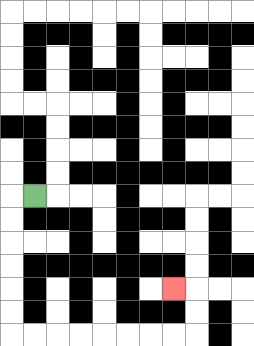{'start': '[1, 8]', 'end': '[7, 12]', 'path_directions': 'L,D,D,D,D,D,D,R,R,R,R,R,R,R,R,U,U,L', 'path_coordinates': '[[1, 8], [0, 8], [0, 9], [0, 10], [0, 11], [0, 12], [0, 13], [0, 14], [1, 14], [2, 14], [3, 14], [4, 14], [5, 14], [6, 14], [7, 14], [8, 14], [8, 13], [8, 12], [7, 12]]'}